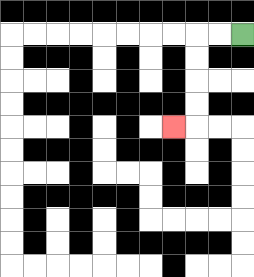{'start': '[10, 1]', 'end': '[7, 5]', 'path_directions': 'L,L,D,D,D,D,L', 'path_coordinates': '[[10, 1], [9, 1], [8, 1], [8, 2], [8, 3], [8, 4], [8, 5], [7, 5]]'}